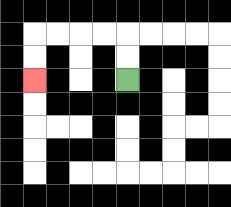{'start': '[5, 3]', 'end': '[1, 3]', 'path_directions': 'U,U,L,L,L,L,D,D', 'path_coordinates': '[[5, 3], [5, 2], [5, 1], [4, 1], [3, 1], [2, 1], [1, 1], [1, 2], [1, 3]]'}